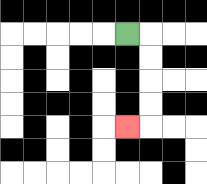{'start': '[5, 1]', 'end': '[5, 5]', 'path_directions': 'R,D,D,D,D,L', 'path_coordinates': '[[5, 1], [6, 1], [6, 2], [6, 3], [6, 4], [6, 5], [5, 5]]'}